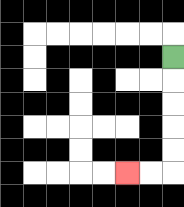{'start': '[7, 2]', 'end': '[5, 7]', 'path_directions': 'D,D,D,D,D,L,L', 'path_coordinates': '[[7, 2], [7, 3], [7, 4], [7, 5], [7, 6], [7, 7], [6, 7], [5, 7]]'}